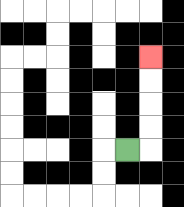{'start': '[5, 6]', 'end': '[6, 2]', 'path_directions': 'R,U,U,U,U', 'path_coordinates': '[[5, 6], [6, 6], [6, 5], [6, 4], [6, 3], [6, 2]]'}